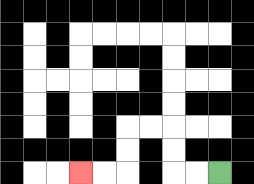{'start': '[9, 7]', 'end': '[3, 7]', 'path_directions': 'L,L,U,U,L,L,D,D,L,L', 'path_coordinates': '[[9, 7], [8, 7], [7, 7], [7, 6], [7, 5], [6, 5], [5, 5], [5, 6], [5, 7], [4, 7], [3, 7]]'}